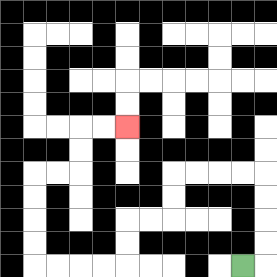{'start': '[10, 11]', 'end': '[5, 5]', 'path_directions': 'R,U,U,U,U,L,L,L,L,D,D,L,L,D,D,L,L,L,L,U,U,U,U,R,R,U,U,R,R', 'path_coordinates': '[[10, 11], [11, 11], [11, 10], [11, 9], [11, 8], [11, 7], [10, 7], [9, 7], [8, 7], [7, 7], [7, 8], [7, 9], [6, 9], [5, 9], [5, 10], [5, 11], [4, 11], [3, 11], [2, 11], [1, 11], [1, 10], [1, 9], [1, 8], [1, 7], [2, 7], [3, 7], [3, 6], [3, 5], [4, 5], [5, 5]]'}